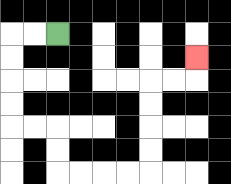{'start': '[2, 1]', 'end': '[8, 2]', 'path_directions': 'L,L,D,D,D,D,R,R,D,D,R,R,R,R,U,U,U,U,R,R,U', 'path_coordinates': '[[2, 1], [1, 1], [0, 1], [0, 2], [0, 3], [0, 4], [0, 5], [1, 5], [2, 5], [2, 6], [2, 7], [3, 7], [4, 7], [5, 7], [6, 7], [6, 6], [6, 5], [6, 4], [6, 3], [7, 3], [8, 3], [8, 2]]'}